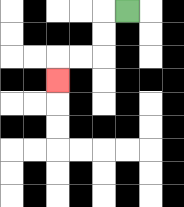{'start': '[5, 0]', 'end': '[2, 3]', 'path_directions': 'L,D,D,L,L,D', 'path_coordinates': '[[5, 0], [4, 0], [4, 1], [4, 2], [3, 2], [2, 2], [2, 3]]'}